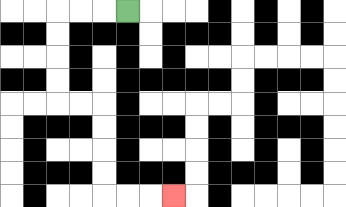{'start': '[5, 0]', 'end': '[7, 8]', 'path_directions': 'L,L,L,D,D,D,D,R,R,D,D,D,D,R,R,R', 'path_coordinates': '[[5, 0], [4, 0], [3, 0], [2, 0], [2, 1], [2, 2], [2, 3], [2, 4], [3, 4], [4, 4], [4, 5], [4, 6], [4, 7], [4, 8], [5, 8], [6, 8], [7, 8]]'}